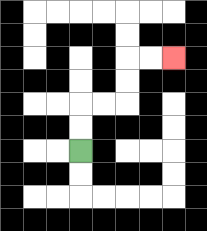{'start': '[3, 6]', 'end': '[7, 2]', 'path_directions': 'U,U,R,R,U,U,R,R', 'path_coordinates': '[[3, 6], [3, 5], [3, 4], [4, 4], [5, 4], [5, 3], [5, 2], [6, 2], [7, 2]]'}